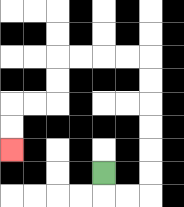{'start': '[4, 7]', 'end': '[0, 6]', 'path_directions': 'D,R,R,U,U,U,U,U,U,L,L,L,L,D,D,L,L,D,D', 'path_coordinates': '[[4, 7], [4, 8], [5, 8], [6, 8], [6, 7], [6, 6], [6, 5], [6, 4], [6, 3], [6, 2], [5, 2], [4, 2], [3, 2], [2, 2], [2, 3], [2, 4], [1, 4], [0, 4], [0, 5], [0, 6]]'}